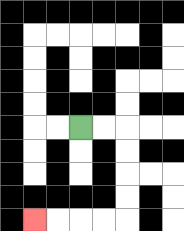{'start': '[3, 5]', 'end': '[1, 9]', 'path_directions': 'R,R,D,D,D,D,L,L,L,L', 'path_coordinates': '[[3, 5], [4, 5], [5, 5], [5, 6], [5, 7], [5, 8], [5, 9], [4, 9], [3, 9], [2, 9], [1, 9]]'}